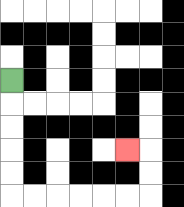{'start': '[0, 3]', 'end': '[5, 6]', 'path_directions': 'D,D,D,D,D,R,R,R,R,R,R,U,U,L', 'path_coordinates': '[[0, 3], [0, 4], [0, 5], [0, 6], [0, 7], [0, 8], [1, 8], [2, 8], [3, 8], [4, 8], [5, 8], [6, 8], [6, 7], [6, 6], [5, 6]]'}